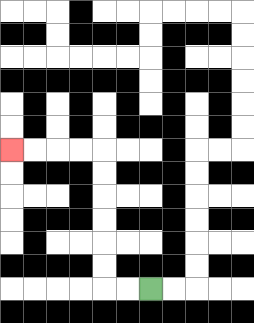{'start': '[6, 12]', 'end': '[0, 6]', 'path_directions': 'L,L,U,U,U,U,U,U,L,L,L,L', 'path_coordinates': '[[6, 12], [5, 12], [4, 12], [4, 11], [4, 10], [4, 9], [4, 8], [4, 7], [4, 6], [3, 6], [2, 6], [1, 6], [0, 6]]'}